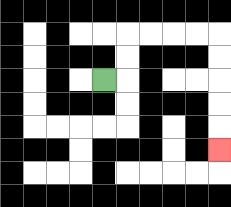{'start': '[4, 3]', 'end': '[9, 6]', 'path_directions': 'R,U,U,R,R,R,R,D,D,D,D,D', 'path_coordinates': '[[4, 3], [5, 3], [5, 2], [5, 1], [6, 1], [7, 1], [8, 1], [9, 1], [9, 2], [9, 3], [9, 4], [9, 5], [9, 6]]'}